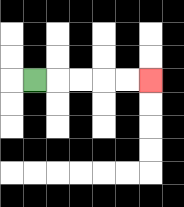{'start': '[1, 3]', 'end': '[6, 3]', 'path_directions': 'R,R,R,R,R', 'path_coordinates': '[[1, 3], [2, 3], [3, 3], [4, 3], [5, 3], [6, 3]]'}